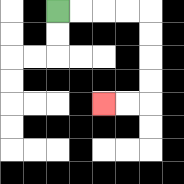{'start': '[2, 0]', 'end': '[4, 4]', 'path_directions': 'R,R,R,R,D,D,D,D,L,L', 'path_coordinates': '[[2, 0], [3, 0], [4, 0], [5, 0], [6, 0], [6, 1], [6, 2], [6, 3], [6, 4], [5, 4], [4, 4]]'}